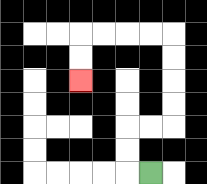{'start': '[6, 7]', 'end': '[3, 3]', 'path_directions': 'L,U,U,R,R,U,U,U,U,L,L,L,L,D,D', 'path_coordinates': '[[6, 7], [5, 7], [5, 6], [5, 5], [6, 5], [7, 5], [7, 4], [7, 3], [7, 2], [7, 1], [6, 1], [5, 1], [4, 1], [3, 1], [3, 2], [3, 3]]'}